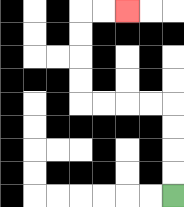{'start': '[7, 8]', 'end': '[5, 0]', 'path_directions': 'U,U,U,U,L,L,L,L,U,U,U,U,R,R', 'path_coordinates': '[[7, 8], [7, 7], [7, 6], [7, 5], [7, 4], [6, 4], [5, 4], [4, 4], [3, 4], [3, 3], [3, 2], [3, 1], [3, 0], [4, 0], [5, 0]]'}